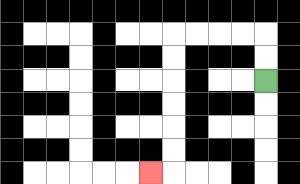{'start': '[11, 3]', 'end': '[6, 7]', 'path_directions': 'U,U,L,L,L,L,D,D,D,D,D,D,L', 'path_coordinates': '[[11, 3], [11, 2], [11, 1], [10, 1], [9, 1], [8, 1], [7, 1], [7, 2], [7, 3], [7, 4], [7, 5], [7, 6], [7, 7], [6, 7]]'}